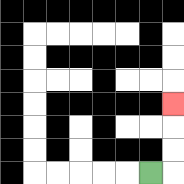{'start': '[6, 7]', 'end': '[7, 4]', 'path_directions': 'R,U,U,U', 'path_coordinates': '[[6, 7], [7, 7], [7, 6], [7, 5], [7, 4]]'}